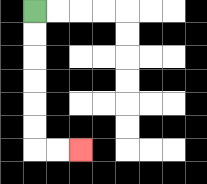{'start': '[1, 0]', 'end': '[3, 6]', 'path_directions': 'D,D,D,D,D,D,R,R', 'path_coordinates': '[[1, 0], [1, 1], [1, 2], [1, 3], [1, 4], [1, 5], [1, 6], [2, 6], [3, 6]]'}